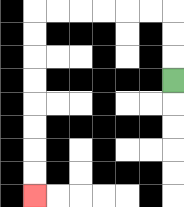{'start': '[7, 3]', 'end': '[1, 8]', 'path_directions': 'U,U,U,L,L,L,L,L,L,D,D,D,D,D,D,D,D', 'path_coordinates': '[[7, 3], [7, 2], [7, 1], [7, 0], [6, 0], [5, 0], [4, 0], [3, 0], [2, 0], [1, 0], [1, 1], [1, 2], [1, 3], [1, 4], [1, 5], [1, 6], [1, 7], [1, 8]]'}